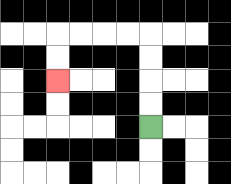{'start': '[6, 5]', 'end': '[2, 3]', 'path_directions': 'U,U,U,U,L,L,L,L,D,D', 'path_coordinates': '[[6, 5], [6, 4], [6, 3], [6, 2], [6, 1], [5, 1], [4, 1], [3, 1], [2, 1], [2, 2], [2, 3]]'}